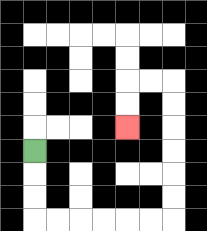{'start': '[1, 6]', 'end': '[5, 5]', 'path_directions': 'D,D,D,R,R,R,R,R,R,U,U,U,U,U,U,L,L,D,D', 'path_coordinates': '[[1, 6], [1, 7], [1, 8], [1, 9], [2, 9], [3, 9], [4, 9], [5, 9], [6, 9], [7, 9], [7, 8], [7, 7], [7, 6], [7, 5], [7, 4], [7, 3], [6, 3], [5, 3], [5, 4], [5, 5]]'}